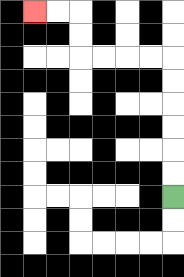{'start': '[7, 8]', 'end': '[1, 0]', 'path_directions': 'U,U,U,U,U,U,L,L,L,L,U,U,L,L', 'path_coordinates': '[[7, 8], [7, 7], [7, 6], [7, 5], [7, 4], [7, 3], [7, 2], [6, 2], [5, 2], [4, 2], [3, 2], [3, 1], [3, 0], [2, 0], [1, 0]]'}